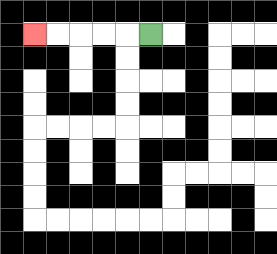{'start': '[6, 1]', 'end': '[1, 1]', 'path_directions': 'L,L,L,L,L', 'path_coordinates': '[[6, 1], [5, 1], [4, 1], [3, 1], [2, 1], [1, 1]]'}